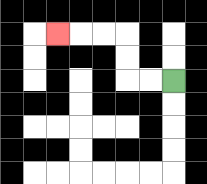{'start': '[7, 3]', 'end': '[2, 1]', 'path_directions': 'L,L,U,U,L,L,L', 'path_coordinates': '[[7, 3], [6, 3], [5, 3], [5, 2], [5, 1], [4, 1], [3, 1], [2, 1]]'}